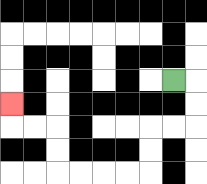{'start': '[7, 3]', 'end': '[0, 4]', 'path_directions': 'R,D,D,L,L,D,D,L,L,L,L,U,U,L,L,U', 'path_coordinates': '[[7, 3], [8, 3], [8, 4], [8, 5], [7, 5], [6, 5], [6, 6], [6, 7], [5, 7], [4, 7], [3, 7], [2, 7], [2, 6], [2, 5], [1, 5], [0, 5], [0, 4]]'}